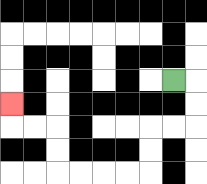{'start': '[7, 3]', 'end': '[0, 4]', 'path_directions': 'R,D,D,L,L,D,D,L,L,L,L,U,U,L,L,U', 'path_coordinates': '[[7, 3], [8, 3], [8, 4], [8, 5], [7, 5], [6, 5], [6, 6], [6, 7], [5, 7], [4, 7], [3, 7], [2, 7], [2, 6], [2, 5], [1, 5], [0, 5], [0, 4]]'}